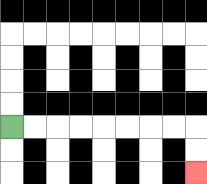{'start': '[0, 5]', 'end': '[8, 7]', 'path_directions': 'R,R,R,R,R,R,R,R,D,D', 'path_coordinates': '[[0, 5], [1, 5], [2, 5], [3, 5], [4, 5], [5, 5], [6, 5], [7, 5], [8, 5], [8, 6], [8, 7]]'}